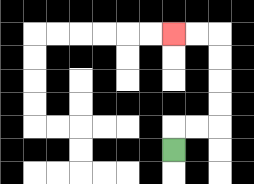{'start': '[7, 6]', 'end': '[7, 1]', 'path_directions': 'U,R,R,U,U,U,U,L,L', 'path_coordinates': '[[7, 6], [7, 5], [8, 5], [9, 5], [9, 4], [9, 3], [9, 2], [9, 1], [8, 1], [7, 1]]'}